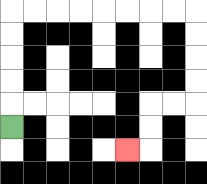{'start': '[0, 5]', 'end': '[5, 6]', 'path_directions': 'U,U,U,U,U,R,R,R,R,R,R,R,R,D,D,D,D,L,L,D,D,L', 'path_coordinates': '[[0, 5], [0, 4], [0, 3], [0, 2], [0, 1], [0, 0], [1, 0], [2, 0], [3, 0], [4, 0], [5, 0], [6, 0], [7, 0], [8, 0], [8, 1], [8, 2], [8, 3], [8, 4], [7, 4], [6, 4], [6, 5], [6, 6], [5, 6]]'}